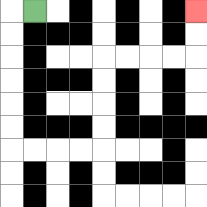{'start': '[1, 0]', 'end': '[8, 0]', 'path_directions': 'L,D,D,D,D,D,D,R,R,R,R,U,U,U,U,R,R,R,R,U,U', 'path_coordinates': '[[1, 0], [0, 0], [0, 1], [0, 2], [0, 3], [0, 4], [0, 5], [0, 6], [1, 6], [2, 6], [3, 6], [4, 6], [4, 5], [4, 4], [4, 3], [4, 2], [5, 2], [6, 2], [7, 2], [8, 2], [8, 1], [8, 0]]'}